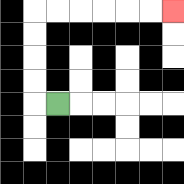{'start': '[2, 4]', 'end': '[7, 0]', 'path_directions': 'L,U,U,U,U,R,R,R,R,R,R', 'path_coordinates': '[[2, 4], [1, 4], [1, 3], [1, 2], [1, 1], [1, 0], [2, 0], [3, 0], [4, 0], [5, 0], [6, 0], [7, 0]]'}